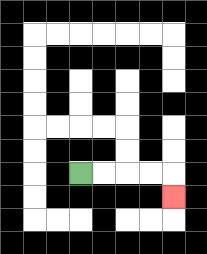{'start': '[3, 7]', 'end': '[7, 8]', 'path_directions': 'R,R,R,R,D', 'path_coordinates': '[[3, 7], [4, 7], [5, 7], [6, 7], [7, 7], [7, 8]]'}